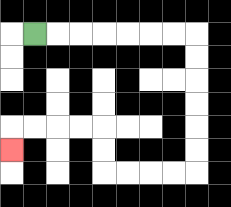{'start': '[1, 1]', 'end': '[0, 6]', 'path_directions': 'R,R,R,R,R,R,R,D,D,D,D,D,D,L,L,L,L,U,U,L,L,L,L,D', 'path_coordinates': '[[1, 1], [2, 1], [3, 1], [4, 1], [5, 1], [6, 1], [7, 1], [8, 1], [8, 2], [8, 3], [8, 4], [8, 5], [8, 6], [8, 7], [7, 7], [6, 7], [5, 7], [4, 7], [4, 6], [4, 5], [3, 5], [2, 5], [1, 5], [0, 5], [0, 6]]'}